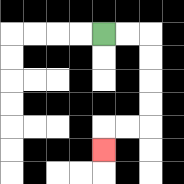{'start': '[4, 1]', 'end': '[4, 6]', 'path_directions': 'R,R,D,D,D,D,L,L,D', 'path_coordinates': '[[4, 1], [5, 1], [6, 1], [6, 2], [6, 3], [6, 4], [6, 5], [5, 5], [4, 5], [4, 6]]'}